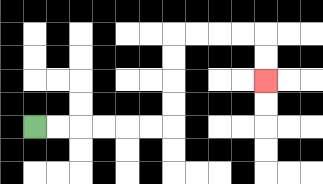{'start': '[1, 5]', 'end': '[11, 3]', 'path_directions': 'R,R,R,R,R,R,U,U,U,U,R,R,R,R,D,D', 'path_coordinates': '[[1, 5], [2, 5], [3, 5], [4, 5], [5, 5], [6, 5], [7, 5], [7, 4], [7, 3], [7, 2], [7, 1], [8, 1], [9, 1], [10, 1], [11, 1], [11, 2], [11, 3]]'}